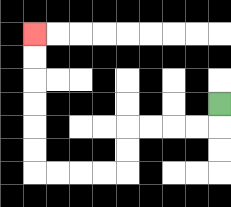{'start': '[9, 4]', 'end': '[1, 1]', 'path_directions': 'D,L,L,L,L,D,D,L,L,L,L,U,U,U,U,U,U', 'path_coordinates': '[[9, 4], [9, 5], [8, 5], [7, 5], [6, 5], [5, 5], [5, 6], [5, 7], [4, 7], [3, 7], [2, 7], [1, 7], [1, 6], [1, 5], [1, 4], [1, 3], [1, 2], [1, 1]]'}